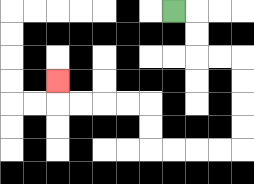{'start': '[7, 0]', 'end': '[2, 3]', 'path_directions': 'R,D,D,R,R,D,D,D,D,L,L,L,L,U,U,L,L,L,L,U', 'path_coordinates': '[[7, 0], [8, 0], [8, 1], [8, 2], [9, 2], [10, 2], [10, 3], [10, 4], [10, 5], [10, 6], [9, 6], [8, 6], [7, 6], [6, 6], [6, 5], [6, 4], [5, 4], [4, 4], [3, 4], [2, 4], [2, 3]]'}